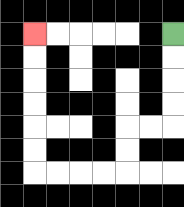{'start': '[7, 1]', 'end': '[1, 1]', 'path_directions': 'D,D,D,D,L,L,D,D,L,L,L,L,U,U,U,U,U,U', 'path_coordinates': '[[7, 1], [7, 2], [7, 3], [7, 4], [7, 5], [6, 5], [5, 5], [5, 6], [5, 7], [4, 7], [3, 7], [2, 7], [1, 7], [1, 6], [1, 5], [1, 4], [1, 3], [1, 2], [1, 1]]'}